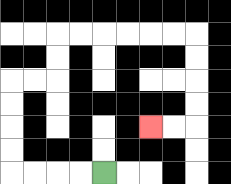{'start': '[4, 7]', 'end': '[6, 5]', 'path_directions': 'L,L,L,L,U,U,U,U,R,R,U,U,R,R,R,R,R,R,D,D,D,D,L,L', 'path_coordinates': '[[4, 7], [3, 7], [2, 7], [1, 7], [0, 7], [0, 6], [0, 5], [0, 4], [0, 3], [1, 3], [2, 3], [2, 2], [2, 1], [3, 1], [4, 1], [5, 1], [6, 1], [7, 1], [8, 1], [8, 2], [8, 3], [8, 4], [8, 5], [7, 5], [6, 5]]'}